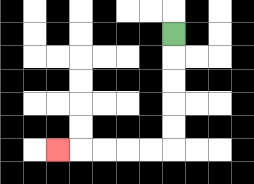{'start': '[7, 1]', 'end': '[2, 6]', 'path_directions': 'D,D,D,D,D,L,L,L,L,L', 'path_coordinates': '[[7, 1], [7, 2], [7, 3], [7, 4], [7, 5], [7, 6], [6, 6], [5, 6], [4, 6], [3, 6], [2, 6]]'}